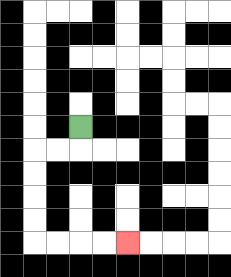{'start': '[3, 5]', 'end': '[5, 10]', 'path_directions': 'D,L,L,D,D,D,D,R,R,R,R', 'path_coordinates': '[[3, 5], [3, 6], [2, 6], [1, 6], [1, 7], [1, 8], [1, 9], [1, 10], [2, 10], [3, 10], [4, 10], [5, 10]]'}